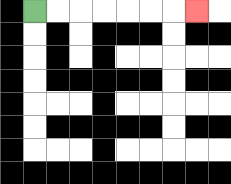{'start': '[1, 0]', 'end': '[8, 0]', 'path_directions': 'R,R,R,R,R,R,R', 'path_coordinates': '[[1, 0], [2, 0], [3, 0], [4, 0], [5, 0], [6, 0], [7, 0], [8, 0]]'}